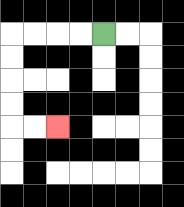{'start': '[4, 1]', 'end': '[2, 5]', 'path_directions': 'L,L,L,L,D,D,D,D,R,R', 'path_coordinates': '[[4, 1], [3, 1], [2, 1], [1, 1], [0, 1], [0, 2], [0, 3], [0, 4], [0, 5], [1, 5], [2, 5]]'}